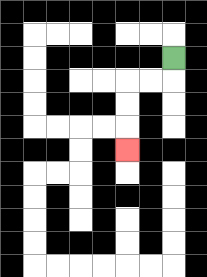{'start': '[7, 2]', 'end': '[5, 6]', 'path_directions': 'D,L,L,D,D,D', 'path_coordinates': '[[7, 2], [7, 3], [6, 3], [5, 3], [5, 4], [5, 5], [5, 6]]'}